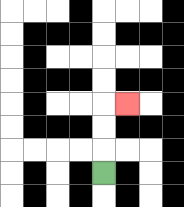{'start': '[4, 7]', 'end': '[5, 4]', 'path_directions': 'U,U,U,R', 'path_coordinates': '[[4, 7], [4, 6], [4, 5], [4, 4], [5, 4]]'}